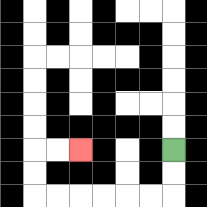{'start': '[7, 6]', 'end': '[3, 6]', 'path_directions': 'D,D,L,L,L,L,L,L,U,U,R,R', 'path_coordinates': '[[7, 6], [7, 7], [7, 8], [6, 8], [5, 8], [4, 8], [3, 8], [2, 8], [1, 8], [1, 7], [1, 6], [2, 6], [3, 6]]'}